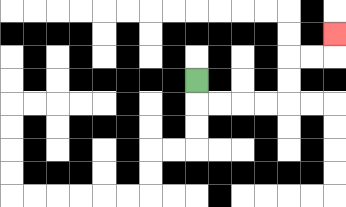{'start': '[8, 3]', 'end': '[14, 1]', 'path_directions': 'D,R,R,R,R,U,U,R,R,U', 'path_coordinates': '[[8, 3], [8, 4], [9, 4], [10, 4], [11, 4], [12, 4], [12, 3], [12, 2], [13, 2], [14, 2], [14, 1]]'}